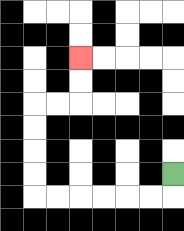{'start': '[7, 7]', 'end': '[3, 2]', 'path_directions': 'D,L,L,L,L,L,L,U,U,U,U,R,R,U,U', 'path_coordinates': '[[7, 7], [7, 8], [6, 8], [5, 8], [4, 8], [3, 8], [2, 8], [1, 8], [1, 7], [1, 6], [1, 5], [1, 4], [2, 4], [3, 4], [3, 3], [3, 2]]'}